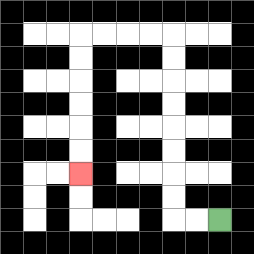{'start': '[9, 9]', 'end': '[3, 7]', 'path_directions': 'L,L,U,U,U,U,U,U,U,U,L,L,L,L,D,D,D,D,D,D', 'path_coordinates': '[[9, 9], [8, 9], [7, 9], [7, 8], [7, 7], [7, 6], [7, 5], [7, 4], [7, 3], [7, 2], [7, 1], [6, 1], [5, 1], [4, 1], [3, 1], [3, 2], [3, 3], [3, 4], [3, 5], [3, 6], [3, 7]]'}